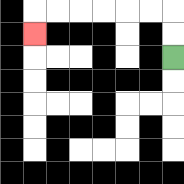{'start': '[7, 2]', 'end': '[1, 1]', 'path_directions': 'U,U,L,L,L,L,L,L,D', 'path_coordinates': '[[7, 2], [7, 1], [7, 0], [6, 0], [5, 0], [4, 0], [3, 0], [2, 0], [1, 0], [1, 1]]'}